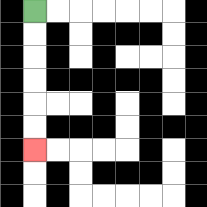{'start': '[1, 0]', 'end': '[1, 6]', 'path_directions': 'D,D,D,D,D,D', 'path_coordinates': '[[1, 0], [1, 1], [1, 2], [1, 3], [1, 4], [1, 5], [1, 6]]'}